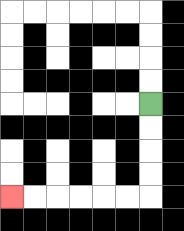{'start': '[6, 4]', 'end': '[0, 8]', 'path_directions': 'D,D,D,D,L,L,L,L,L,L', 'path_coordinates': '[[6, 4], [6, 5], [6, 6], [6, 7], [6, 8], [5, 8], [4, 8], [3, 8], [2, 8], [1, 8], [0, 8]]'}